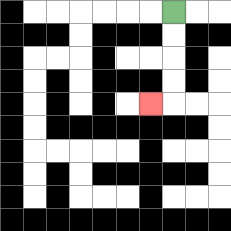{'start': '[7, 0]', 'end': '[6, 4]', 'path_directions': 'D,D,D,D,L', 'path_coordinates': '[[7, 0], [7, 1], [7, 2], [7, 3], [7, 4], [6, 4]]'}